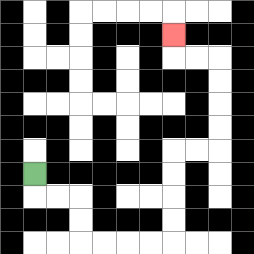{'start': '[1, 7]', 'end': '[7, 1]', 'path_directions': 'D,R,R,D,D,R,R,R,R,U,U,U,U,R,R,U,U,U,U,L,L,U', 'path_coordinates': '[[1, 7], [1, 8], [2, 8], [3, 8], [3, 9], [3, 10], [4, 10], [5, 10], [6, 10], [7, 10], [7, 9], [7, 8], [7, 7], [7, 6], [8, 6], [9, 6], [9, 5], [9, 4], [9, 3], [9, 2], [8, 2], [7, 2], [7, 1]]'}